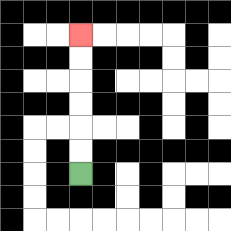{'start': '[3, 7]', 'end': '[3, 1]', 'path_directions': 'U,U,U,U,U,U', 'path_coordinates': '[[3, 7], [3, 6], [3, 5], [3, 4], [3, 3], [3, 2], [3, 1]]'}